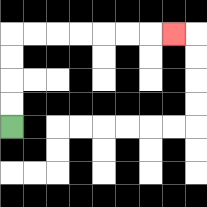{'start': '[0, 5]', 'end': '[7, 1]', 'path_directions': 'U,U,U,U,R,R,R,R,R,R,R', 'path_coordinates': '[[0, 5], [0, 4], [0, 3], [0, 2], [0, 1], [1, 1], [2, 1], [3, 1], [4, 1], [5, 1], [6, 1], [7, 1]]'}